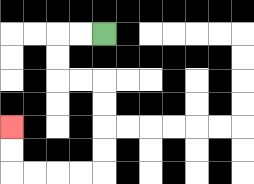{'start': '[4, 1]', 'end': '[0, 5]', 'path_directions': 'L,L,D,D,R,R,D,D,D,D,L,L,L,L,U,U', 'path_coordinates': '[[4, 1], [3, 1], [2, 1], [2, 2], [2, 3], [3, 3], [4, 3], [4, 4], [4, 5], [4, 6], [4, 7], [3, 7], [2, 7], [1, 7], [0, 7], [0, 6], [0, 5]]'}